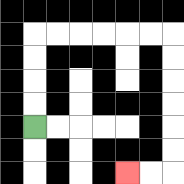{'start': '[1, 5]', 'end': '[5, 7]', 'path_directions': 'U,U,U,U,R,R,R,R,R,R,D,D,D,D,D,D,L,L', 'path_coordinates': '[[1, 5], [1, 4], [1, 3], [1, 2], [1, 1], [2, 1], [3, 1], [4, 1], [5, 1], [6, 1], [7, 1], [7, 2], [7, 3], [7, 4], [7, 5], [7, 6], [7, 7], [6, 7], [5, 7]]'}